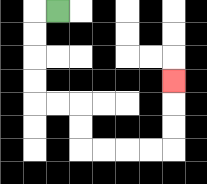{'start': '[2, 0]', 'end': '[7, 3]', 'path_directions': 'L,D,D,D,D,R,R,D,D,R,R,R,R,U,U,U', 'path_coordinates': '[[2, 0], [1, 0], [1, 1], [1, 2], [1, 3], [1, 4], [2, 4], [3, 4], [3, 5], [3, 6], [4, 6], [5, 6], [6, 6], [7, 6], [7, 5], [7, 4], [7, 3]]'}